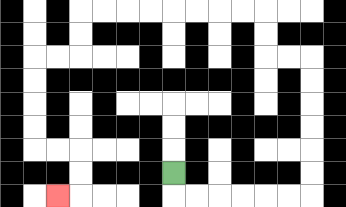{'start': '[7, 7]', 'end': '[2, 8]', 'path_directions': 'D,R,R,R,R,R,R,U,U,U,U,U,U,L,L,U,U,L,L,L,L,L,L,L,L,D,D,L,L,D,D,D,D,R,R,D,D,L', 'path_coordinates': '[[7, 7], [7, 8], [8, 8], [9, 8], [10, 8], [11, 8], [12, 8], [13, 8], [13, 7], [13, 6], [13, 5], [13, 4], [13, 3], [13, 2], [12, 2], [11, 2], [11, 1], [11, 0], [10, 0], [9, 0], [8, 0], [7, 0], [6, 0], [5, 0], [4, 0], [3, 0], [3, 1], [3, 2], [2, 2], [1, 2], [1, 3], [1, 4], [1, 5], [1, 6], [2, 6], [3, 6], [3, 7], [3, 8], [2, 8]]'}